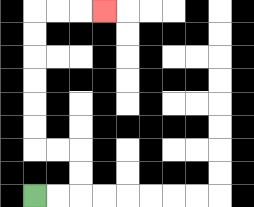{'start': '[1, 8]', 'end': '[4, 0]', 'path_directions': 'R,R,U,U,L,L,U,U,U,U,U,U,R,R,R', 'path_coordinates': '[[1, 8], [2, 8], [3, 8], [3, 7], [3, 6], [2, 6], [1, 6], [1, 5], [1, 4], [1, 3], [1, 2], [1, 1], [1, 0], [2, 0], [3, 0], [4, 0]]'}